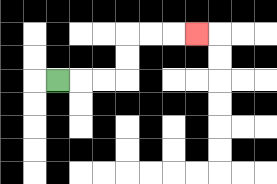{'start': '[2, 3]', 'end': '[8, 1]', 'path_directions': 'R,R,R,U,U,R,R,R', 'path_coordinates': '[[2, 3], [3, 3], [4, 3], [5, 3], [5, 2], [5, 1], [6, 1], [7, 1], [8, 1]]'}